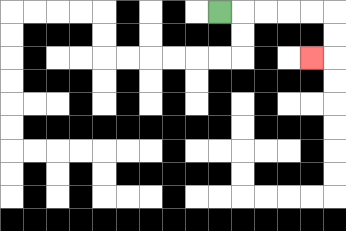{'start': '[9, 0]', 'end': '[13, 2]', 'path_directions': 'R,R,R,R,R,D,D,L', 'path_coordinates': '[[9, 0], [10, 0], [11, 0], [12, 0], [13, 0], [14, 0], [14, 1], [14, 2], [13, 2]]'}